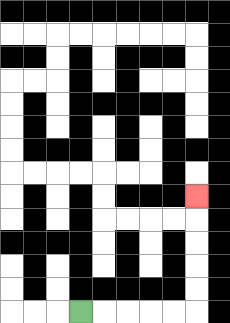{'start': '[3, 13]', 'end': '[8, 8]', 'path_directions': 'R,R,R,R,R,U,U,U,U,U', 'path_coordinates': '[[3, 13], [4, 13], [5, 13], [6, 13], [7, 13], [8, 13], [8, 12], [8, 11], [8, 10], [8, 9], [8, 8]]'}